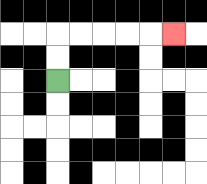{'start': '[2, 3]', 'end': '[7, 1]', 'path_directions': 'U,U,R,R,R,R,R', 'path_coordinates': '[[2, 3], [2, 2], [2, 1], [3, 1], [4, 1], [5, 1], [6, 1], [7, 1]]'}